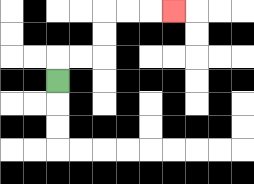{'start': '[2, 3]', 'end': '[7, 0]', 'path_directions': 'U,R,R,U,U,R,R,R', 'path_coordinates': '[[2, 3], [2, 2], [3, 2], [4, 2], [4, 1], [4, 0], [5, 0], [6, 0], [7, 0]]'}